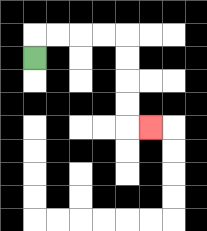{'start': '[1, 2]', 'end': '[6, 5]', 'path_directions': 'U,R,R,R,R,D,D,D,D,R', 'path_coordinates': '[[1, 2], [1, 1], [2, 1], [3, 1], [4, 1], [5, 1], [5, 2], [5, 3], [5, 4], [5, 5], [6, 5]]'}